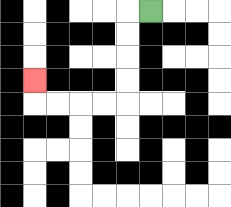{'start': '[6, 0]', 'end': '[1, 3]', 'path_directions': 'L,D,D,D,D,L,L,L,L,U', 'path_coordinates': '[[6, 0], [5, 0], [5, 1], [5, 2], [5, 3], [5, 4], [4, 4], [3, 4], [2, 4], [1, 4], [1, 3]]'}